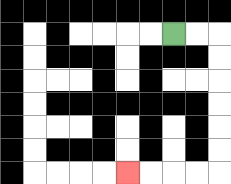{'start': '[7, 1]', 'end': '[5, 7]', 'path_directions': 'R,R,D,D,D,D,D,D,L,L,L,L', 'path_coordinates': '[[7, 1], [8, 1], [9, 1], [9, 2], [9, 3], [9, 4], [9, 5], [9, 6], [9, 7], [8, 7], [7, 7], [6, 7], [5, 7]]'}